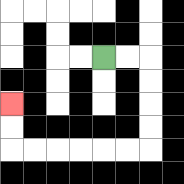{'start': '[4, 2]', 'end': '[0, 4]', 'path_directions': 'R,R,D,D,D,D,L,L,L,L,L,L,U,U', 'path_coordinates': '[[4, 2], [5, 2], [6, 2], [6, 3], [6, 4], [6, 5], [6, 6], [5, 6], [4, 6], [3, 6], [2, 6], [1, 6], [0, 6], [0, 5], [0, 4]]'}